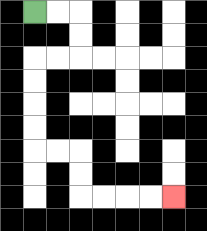{'start': '[1, 0]', 'end': '[7, 8]', 'path_directions': 'R,R,D,D,L,L,D,D,D,D,R,R,D,D,R,R,R,R', 'path_coordinates': '[[1, 0], [2, 0], [3, 0], [3, 1], [3, 2], [2, 2], [1, 2], [1, 3], [1, 4], [1, 5], [1, 6], [2, 6], [3, 6], [3, 7], [3, 8], [4, 8], [5, 8], [6, 8], [7, 8]]'}